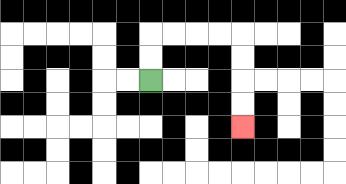{'start': '[6, 3]', 'end': '[10, 5]', 'path_directions': 'U,U,R,R,R,R,D,D,D,D', 'path_coordinates': '[[6, 3], [6, 2], [6, 1], [7, 1], [8, 1], [9, 1], [10, 1], [10, 2], [10, 3], [10, 4], [10, 5]]'}